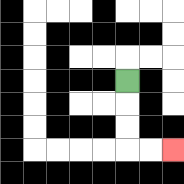{'start': '[5, 3]', 'end': '[7, 6]', 'path_directions': 'D,D,D,R,R', 'path_coordinates': '[[5, 3], [5, 4], [5, 5], [5, 6], [6, 6], [7, 6]]'}